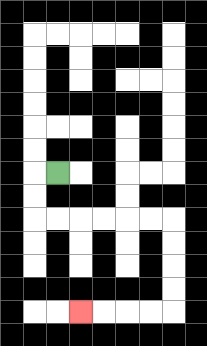{'start': '[2, 7]', 'end': '[3, 13]', 'path_directions': 'L,D,D,R,R,R,R,R,R,D,D,D,D,L,L,L,L', 'path_coordinates': '[[2, 7], [1, 7], [1, 8], [1, 9], [2, 9], [3, 9], [4, 9], [5, 9], [6, 9], [7, 9], [7, 10], [7, 11], [7, 12], [7, 13], [6, 13], [5, 13], [4, 13], [3, 13]]'}